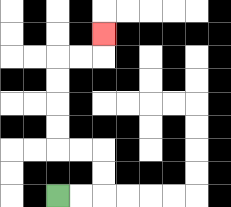{'start': '[2, 8]', 'end': '[4, 1]', 'path_directions': 'R,R,U,U,L,L,U,U,U,U,R,R,U', 'path_coordinates': '[[2, 8], [3, 8], [4, 8], [4, 7], [4, 6], [3, 6], [2, 6], [2, 5], [2, 4], [2, 3], [2, 2], [3, 2], [4, 2], [4, 1]]'}